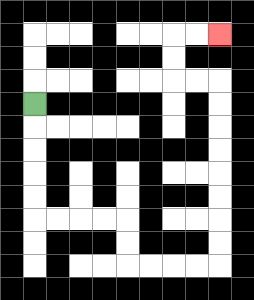{'start': '[1, 4]', 'end': '[9, 1]', 'path_directions': 'D,D,D,D,D,R,R,R,R,D,D,R,R,R,R,U,U,U,U,U,U,U,U,L,L,U,U,R,R', 'path_coordinates': '[[1, 4], [1, 5], [1, 6], [1, 7], [1, 8], [1, 9], [2, 9], [3, 9], [4, 9], [5, 9], [5, 10], [5, 11], [6, 11], [7, 11], [8, 11], [9, 11], [9, 10], [9, 9], [9, 8], [9, 7], [9, 6], [9, 5], [9, 4], [9, 3], [8, 3], [7, 3], [7, 2], [7, 1], [8, 1], [9, 1]]'}